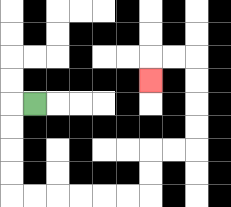{'start': '[1, 4]', 'end': '[6, 3]', 'path_directions': 'L,D,D,D,D,R,R,R,R,R,R,U,U,R,R,U,U,U,U,L,L,D', 'path_coordinates': '[[1, 4], [0, 4], [0, 5], [0, 6], [0, 7], [0, 8], [1, 8], [2, 8], [3, 8], [4, 8], [5, 8], [6, 8], [6, 7], [6, 6], [7, 6], [8, 6], [8, 5], [8, 4], [8, 3], [8, 2], [7, 2], [6, 2], [6, 3]]'}